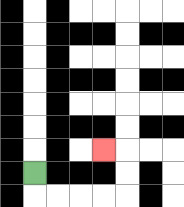{'start': '[1, 7]', 'end': '[4, 6]', 'path_directions': 'D,R,R,R,R,U,U,L', 'path_coordinates': '[[1, 7], [1, 8], [2, 8], [3, 8], [4, 8], [5, 8], [5, 7], [5, 6], [4, 6]]'}